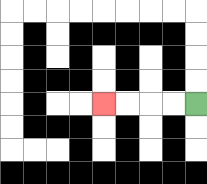{'start': '[8, 4]', 'end': '[4, 4]', 'path_directions': 'L,L,L,L', 'path_coordinates': '[[8, 4], [7, 4], [6, 4], [5, 4], [4, 4]]'}